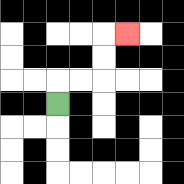{'start': '[2, 4]', 'end': '[5, 1]', 'path_directions': 'U,R,R,U,U,R', 'path_coordinates': '[[2, 4], [2, 3], [3, 3], [4, 3], [4, 2], [4, 1], [5, 1]]'}